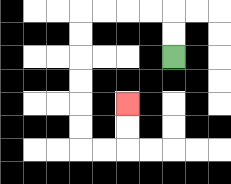{'start': '[7, 2]', 'end': '[5, 4]', 'path_directions': 'U,U,L,L,L,L,D,D,D,D,D,D,R,R,U,U', 'path_coordinates': '[[7, 2], [7, 1], [7, 0], [6, 0], [5, 0], [4, 0], [3, 0], [3, 1], [3, 2], [3, 3], [3, 4], [3, 5], [3, 6], [4, 6], [5, 6], [5, 5], [5, 4]]'}